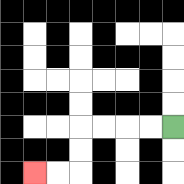{'start': '[7, 5]', 'end': '[1, 7]', 'path_directions': 'L,L,L,L,D,D,L,L', 'path_coordinates': '[[7, 5], [6, 5], [5, 5], [4, 5], [3, 5], [3, 6], [3, 7], [2, 7], [1, 7]]'}